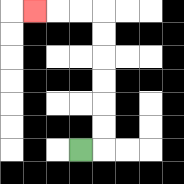{'start': '[3, 6]', 'end': '[1, 0]', 'path_directions': 'R,U,U,U,U,U,U,L,L,L', 'path_coordinates': '[[3, 6], [4, 6], [4, 5], [4, 4], [4, 3], [4, 2], [4, 1], [4, 0], [3, 0], [2, 0], [1, 0]]'}